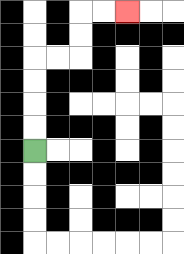{'start': '[1, 6]', 'end': '[5, 0]', 'path_directions': 'U,U,U,U,R,R,U,U,R,R', 'path_coordinates': '[[1, 6], [1, 5], [1, 4], [1, 3], [1, 2], [2, 2], [3, 2], [3, 1], [3, 0], [4, 0], [5, 0]]'}